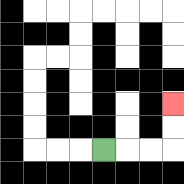{'start': '[4, 6]', 'end': '[7, 4]', 'path_directions': 'R,R,R,U,U', 'path_coordinates': '[[4, 6], [5, 6], [6, 6], [7, 6], [7, 5], [7, 4]]'}